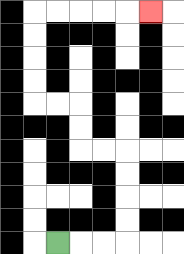{'start': '[2, 10]', 'end': '[6, 0]', 'path_directions': 'R,R,R,U,U,U,U,L,L,U,U,L,L,U,U,U,U,R,R,R,R,R', 'path_coordinates': '[[2, 10], [3, 10], [4, 10], [5, 10], [5, 9], [5, 8], [5, 7], [5, 6], [4, 6], [3, 6], [3, 5], [3, 4], [2, 4], [1, 4], [1, 3], [1, 2], [1, 1], [1, 0], [2, 0], [3, 0], [4, 0], [5, 0], [6, 0]]'}